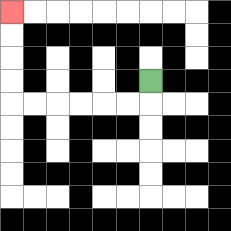{'start': '[6, 3]', 'end': '[0, 0]', 'path_directions': 'D,L,L,L,L,L,L,U,U,U,U', 'path_coordinates': '[[6, 3], [6, 4], [5, 4], [4, 4], [3, 4], [2, 4], [1, 4], [0, 4], [0, 3], [0, 2], [0, 1], [0, 0]]'}